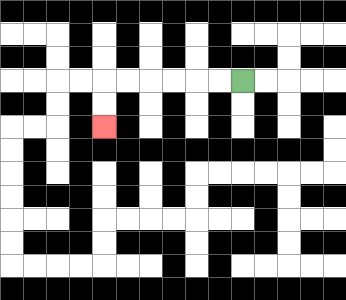{'start': '[10, 3]', 'end': '[4, 5]', 'path_directions': 'L,L,L,L,L,L,D,D', 'path_coordinates': '[[10, 3], [9, 3], [8, 3], [7, 3], [6, 3], [5, 3], [4, 3], [4, 4], [4, 5]]'}